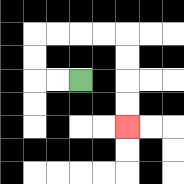{'start': '[3, 3]', 'end': '[5, 5]', 'path_directions': 'L,L,U,U,R,R,R,R,D,D,D,D', 'path_coordinates': '[[3, 3], [2, 3], [1, 3], [1, 2], [1, 1], [2, 1], [3, 1], [4, 1], [5, 1], [5, 2], [5, 3], [5, 4], [5, 5]]'}